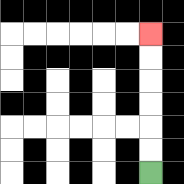{'start': '[6, 7]', 'end': '[6, 1]', 'path_directions': 'U,U,U,U,U,U', 'path_coordinates': '[[6, 7], [6, 6], [6, 5], [6, 4], [6, 3], [6, 2], [6, 1]]'}